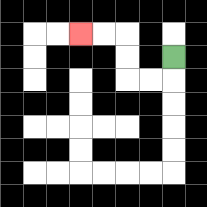{'start': '[7, 2]', 'end': '[3, 1]', 'path_directions': 'D,L,L,U,U,L,L', 'path_coordinates': '[[7, 2], [7, 3], [6, 3], [5, 3], [5, 2], [5, 1], [4, 1], [3, 1]]'}